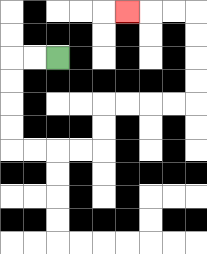{'start': '[2, 2]', 'end': '[5, 0]', 'path_directions': 'L,L,D,D,D,D,R,R,R,R,U,U,R,R,R,R,U,U,U,U,L,L,L', 'path_coordinates': '[[2, 2], [1, 2], [0, 2], [0, 3], [0, 4], [0, 5], [0, 6], [1, 6], [2, 6], [3, 6], [4, 6], [4, 5], [4, 4], [5, 4], [6, 4], [7, 4], [8, 4], [8, 3], [8, 2], [8, 1], [8, 0], [7, 0], [6, 0], [5, 0]]'}